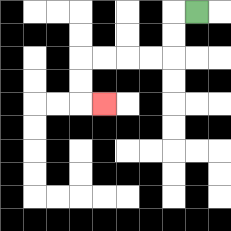{'start': '[8, 0]', 'end': '[4, 4]', 'path_directions': 'L,D,D,L,L,L,L,D,D,R', 'path_coordinates': '[[8, 0], [7, 0], [7, 1], [7, 2], [6, 2], [5, 2], [4, 2], [3, 2], [3, 3], [3, 4], [4, 4]]'}